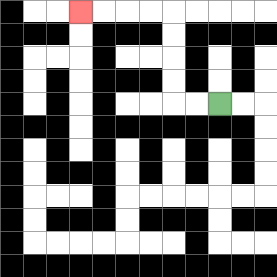{'start': '[9, 4]', 'end': '[3, 0]', 'path_directions': 'L,L,U,U,U,U,L,L,L,L', 'path_coordinates': '[[9, 4], [8, 4], [7, 4], [7, 3], [7, 2], [7, 1], [7, 0], [6, 0], [5, 0], [4, 0], [3, 0]]'}